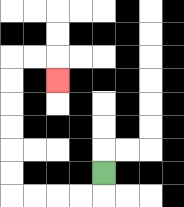{'start': '[4, 7]', 'end': '[2, 3]', 'path_directions': 'D,L,L,L,L,U,U,U,U,U,U,R,R,D', 'path_coordinates': '[[4, 7], [4, 8], [3, 8], [2, 8], [1, 8], [0, 8], [0, 7], [0, 6], [0, 5], [0, 4], [0, 3], [0, 2], [1, 2], [2, 2], [2, 3]]'}